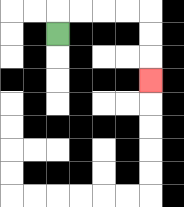{'start': '[2, 1]', 'end': '[6, 3]', 'path_directions': 'U,R,R,R,R,D,D,D', 'path_coordinates': '[[2, 1], [2, 0], [3, 0], [4, 0], [5, 0], [6, 0], [6, 1], [6, 2], [6, 3]]'}